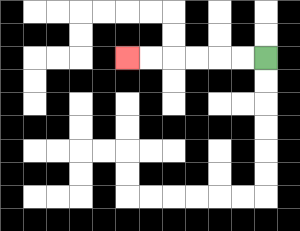{'start': '[11, 2]', 'end': '[5, 2]', 'path_directions': 'L,L,L,L,L,L', 'path_coordinates': '[[11, 2], [10, 2], [9, 2], [8, 2], [7, 2], [6, 2], [5, 2]]'}